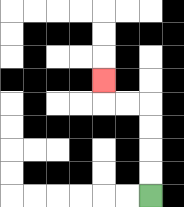{'start': '[6, 8]', 'end': '[4, 3]', 'path_directions': 'U,U,U,U,L,L,U', 'path_coordinates': '[[6, 8], [6, 7], [6, 6], [6, 5], [6, 4], [5, 4], [4, 4], [4, 3]]'}